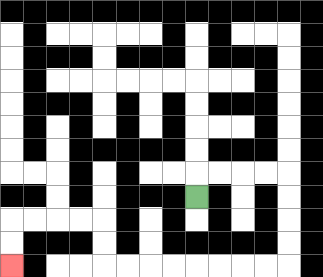{'start': '[8, 8]', 'end': '[0, 11]', 'path_directions': 'U,R,R,R,R,D,D,D,D,L,L,L,L,L,L,L,L,U,U,L,L,L,L,D,D', 'path_coordinates': '[[8, 8], [8, 7], [9, 7], [10, 7], [11, 7], [12, 7], [12, 8], [12, 9], [12, 10], [12, 11], [11, 11], [10, 11], [9, 11], [8, 11], [7, 11], [6, 11], [5, 11], [4, 11], [4, 10], [4, 9], [3, 9], [2, 9], [1, 9], [0, 9], [0, 10], [0, 11]]'}